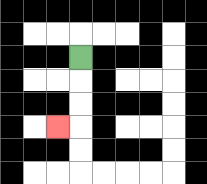{'start': '[3, 2]', 'end': '[2, 5]', 'path_directions': 'D,D,D,L', 'path_coordinates': '[[3, 2], [3, 3], [3, 4], [3, 5], [2, 5]]'}